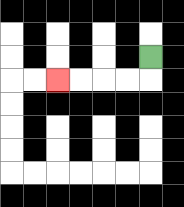{'start': '[6, 2]', 'end': '[2, 3]', 'path_directions': 'D,L,L,L,L', 'path_coordinates': '[[6, 2], [6, 3], [5, 3], [4, 3], [3, 3], [2, 3]]'}